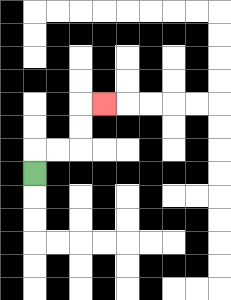{'start': '[1, 7]', 'end': '[4, 4]', 'path_directions': 'U,R,R,U,U,R', 'path_coordinates': '[[1, 7], [1, 6], [2, 6], [3, 6], [3, 5], [3, 4], [4, 4]]'}